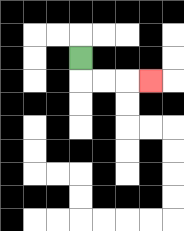{'start': '[3, 2]', 'end': '[6, 3]', 'path_directions': 'D,R,R,R', 'path_coordinates': '[[3, 2], [3, 3], [4, 3], [5, 3], [6, 3]]'}